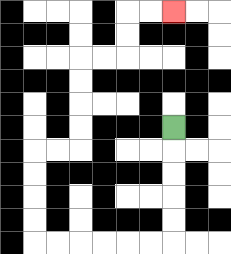{'start': '[7, 5]', 'end': '[7, 0]', 'path_directions': 'D,D,D,D,D,L,L,L,L,L,L,U,U,U,U,R,R,U,U,U,U,R,R,U,U,R,R', 'path_coordinates': '[[7, 5], [7, 6], [7, 7], [7, 8], [7, 9], [7, 10], [6, 10], [5, 10], [4, 10], [3, 10], [2, 10], [1, 10], [1, 9], [1, 8], [1, 7], [1, 6], [2, 6], [3, 6], [3, 5], [3, 4], [3, 3], [3, 2], [4, 2], [5, 2], [5, 1], [5, 0], [6, 0], [7, 0]]'}